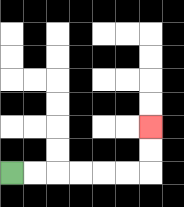{'start': '[0, 7]', 'end': '[6, 5]', 'path_directions': 'R,R,R,R,R,R,U,U', 'path_coordinates': '[[0, 7], [1, 7], [2, 7], [3, 7], [4, 7], [5, 7], [6, 7], [6, 6], [6, 5]]'}